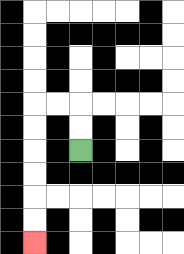{'start': '[3, 6]', 'end': '[1, 10]', 'path_directions': 'U,U,L,L,D,D,D,D,D,D', 'path_coordinates': '[[3, 6], [3, 5], [3, 4], [2, 4], [1, 4], [1, 5], [1, 6], [1, 7], [1, 8], [1, 9], [1, 10]]'}